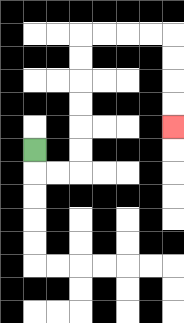{'start': '[1, 6]', 'end': '[7, 5]', 'path_directions': 'D,R,R,U,U,U,U,U,U,R,R,R,R,D,D,D,D', 'path_coordinates': '[[1, 6], [1, 7], [2, 7], [3, 7], [3, 6], [3, 5], [3, 4], [3, 3], [3, 2], [3, 1], [4, 1], [5, 1], [6, 1], [7, 1], [7, 2], [7, 3], [7, 4], [7, 5]]'}